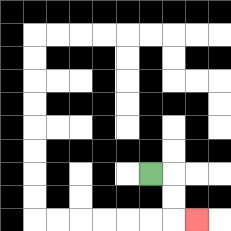{'start': '[6, 7]', 'end': '[8, 9]', 'path_directions': 'R,D,D,R', 'path_coordinates': '[[6, 7], [7, 7], [7, 8], [7, 9], [8, 9]]'}